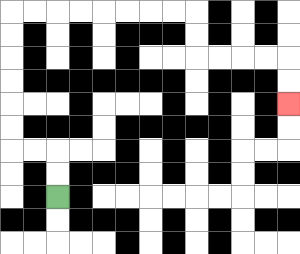{'start': '[2, 8]', 'end': '[12, 4]', 'path_directions': 'U,U,L,L,U,U,U,U,U,U,R,R,R,R,R,R,R,R,D,D,R,R,R,R,D,D', 'path_coordinates': '[[2, 8], [2, 7], [2, 6], [1, 6], [0, 6], [0, 5], [0, 4], [0, 3], [0, 2], [0, 1], [0, 0], [1, 0], [2, 0], [3, 0], [4, 0], [5, 0], [6, 0], [7, 0], [8, 0], [8, 1], [8, 2], [9, 2], [10, 2], [11, 2], [12, 2], [12, 3], [12, 4]]'}